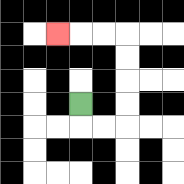{'start': '[3, 4]', 'end': '[2, 1]', 'path_directions': 'D,R,R,U,U,U,U,L,L,L', 'path_coordinates': '[[3, 4], [3, 5], [4, 5], [5, 5], [5, 4], [5, 3], [5, 2], [5, 1], [4, 1], [3, 1], [2, 1]]'}